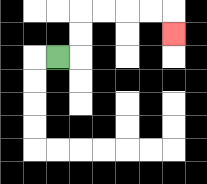{'start': '[2, 2]', 'end': '[7, 1]', 'path_directions': 'R,U,U,R,R,R,R,D', 'path_coordinates': '[[2, 2], [3, 2], [3, 1], [3, 0], [4, 0], [5, 0], [6, 0], [7, 0], [7, 1]]'}